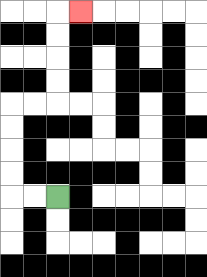{'start': '[2, 8]', 'end': '[3, 0]', 'path_directions': 'L,L,U,U,U,U,R,R,U,U,U,U,R', 'path_coordinates': '[[2, 8], [1, 8], [0, 8], [0, 7], [0, 6], [0, 5], [0, 4], [1, 4], [2, 4], [2, 3], [2, 2], [2, 1], [2, 0], [3, 0]]'}